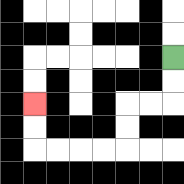{'start': '[7, 2]', 'end': '[1, 4]', 'path_directions': 'D,D,L,L,D,D,L,L,L,L,U,U', 'path_coordinates': '[[7, 2], [7, 3], [7, 4], [6, 4], [5, 4], [5, 5], [5, 6], [4, 6], [3, 6], [2, 6], [1, 6], [1, 5], [1, 4]]'}